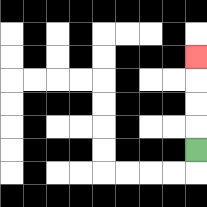{'start': '[8, 6]', 'end': '[8, 2]', 'path_directions': 'U,U,U,U', 'path_coordinates': '[[8, 6], [8, 5], [8, 4], [8, 3], [8, 2]]'}